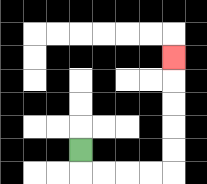{'start': '[3, 6]', 'end': '[7, 2]', 'path_directions': 'D,R,R,R,R,U,U,U,U,U', 'path_coordinates': '[[3, 6], [3, 7], [4, 7], [5, 7], [6, 7], [7, 7], [7, 6], [7, 5], [7, 4], [7, 3], [7, 2]]'}